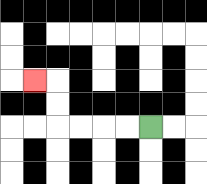{'start': '[6, 5]', 'end': '[1, 3]', 'path_directions': 'L,L,L,L,U,U,L', 'path_coordinates': '[[6, 5], [5, 5], [4, 5], [3, 5], [2, 5], [2, 4], [2, 3], [1, 3]]'}